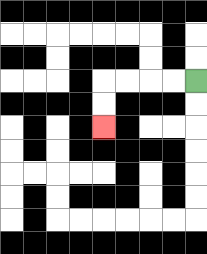{'start': '[8, 3]', 'end': '[4, 5]', 'path_directions': 'L,L,L,L,D,D', 'path_coordinates': '[[8, 3], [7, 3], [6, 3], [5, 3], [4, 3], [4, 4], [4, 5]]'}